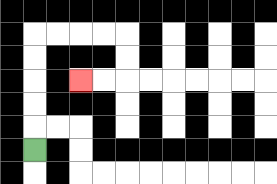{'start': '[1, 6]', 'end': '[3, 3]', 'path_directions': 'U,U,U,U,U,R,R,R,R,D,D,L,L', 'path_coordinates': '[[1, 6], [1, 5], [1, 4], [1, 3], [1, 2], [1, 1], [2, 1], [3, 1], [4, 1], [5, 1], [5, 2], [5, 3], [4, 3], [3, 3]]'}